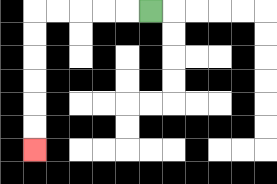{'start': '[6, 0]', 'end': '[1, 6]', 'path_directions': 'L,L,L,L,L,D,D,D,D,D,D', 'path_coordinates': '[[6, 0], [5, 0], [4, 0], [3, 0], [2, 0], [1, 0], [1, 1], [1, 2], [1, 3], [1, 4], [1, 5], [1, 6]]'}